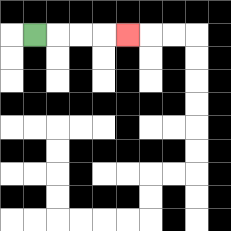{'start': '[1, 1]', 'end': '[5, 1]', 'path_directions': 'R,R,R,R', 'path_coordinates': '[[1, 1], [2, 1], [3, 1], [4, 1], [5, 1]]'}